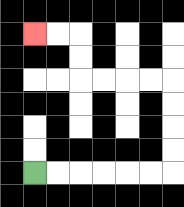{'start': '[1, 7]', 'end': '[1, 1]', 'path_directions': 'R,R,R,R,R,R,U,U,U,U,L,L,L,L,U,U,L,L', 'path_coordinates': '[[1, 7], [2, 7], [3, 7], [4, 7], [5, 7], [6, 7], [7, 7], [7, 6], [7, 5], [7, 4], [7, 3], [6, 3], [5, 3], [4, 3], [3, 3], [3, 2], [3, 1], [2, 1], [1, 1]]'}